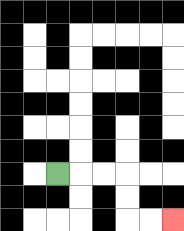{'start': '[2, 7]', 'end': '[7, 9]', 'path_directions': 'R,R,R,D,D,R,R', 'path_coordinates': '[[2, 7], [3, 7], [4, 7], [5, 7], [5, 8], [5, 9], [6, 9], [7, 9]]'}